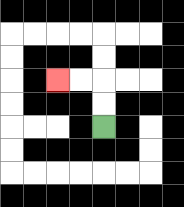{'start': '[4, 5]', 'end': '[2, 3]', 'path_directions': 'U,U,L,L', 'path_coordinates': '[[4, 5], [4, 4], [4, 3], [3, 3], [2, 3]]'}